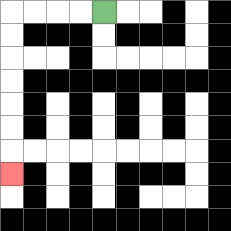{'start': '[4, 0]', 'end': '[0, 7]', 'path_directions': 'L,L,L,L,D,D,D,D,D,D,D', 'path_coordinates': '[[4, 0], [3, 0], [2, 0], [1, 0], [0, 0], [0, 1], [0, 2], [0, 3], [0, 4], [0, 5], [0, 6], [0, 7]]'}